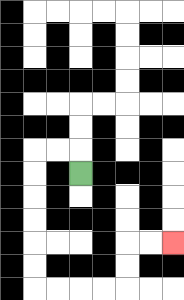{'start': '[3, 7]', 'end': '[7, 10]', 'path_directions': 'U,L,L,D,D,D,D,D,D,R,R,R,R,U,U,R,R', 'path_coordinates': '[[3, 7], [3, 6], [2, 6], [1, 6], [1, 7], [1, 8], [1, 9], [1, 10], [1, 11], [1, 12], [2, 12], [3, 12], [4, 12], [5, 12], [5, 11], [5, 10], [6, 10], [7, 10]]'}